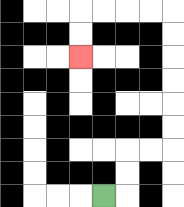{'start': '[4, 8]', 'end': '[3, 2]', 'path_directions': 'R,U,U,R,R,U,U,U,U,U,U,L,L,L,L,D,D', 'path_coordinates': '[[4, 8], [5, 8], [5, 7], [5, 6], [6, 6], [7, 6], [7, 5], [7, 4], [7, 3], [7, 2], [7, 1], [7, 0], [6, 0], [5, 0], [4, 0], [3, 0], [3, 1], [3, 2]]'}